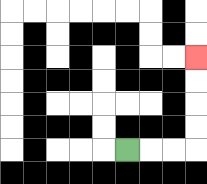{'start': '[5, 6]', 'end': '[8, 2]', 'path_directions': 'R,R,R,U,U,U,U', 'path_coordinates': '[[5, 6], [6, 6], [7, 6], [8, 6], [8, 5], [8, 4], [8, 3], [8, 2]]'}